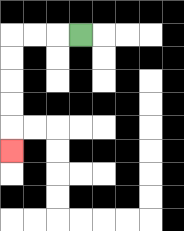{'start': '[3, 1]', 'end': '[0, 6]', 'path_directions': 'L,L,L,D,D,D,D,D', 'path_coordinates': '[[3, 1], [2, 1], [1, 1], [0, 1], [0, 2], [0, 3], [0, 4], [0, 5], [0, 6]]'}